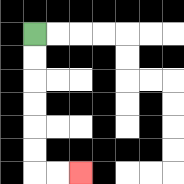{'start': '[1, 1]', 'end': '[3, 7]', 'path_directions': 'D,D,D,D,D,D,R,R', 'path_coordinates': '[[1, 1], [1, 2], [1, 3], [1, 4], [1, 5], [1, 6], [1, 7], [2, 7], [3, 7]]'}